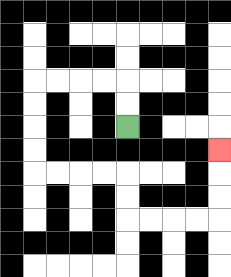{'start': '[5, 5]', 'end': '[9, 6]', 'path_directions': 'U,U,L,L,L,L,D,D,D,D,R,R,R,R,D,D,R,R,R,R,U,U,U', 'path_coordinates': '[[5, 5], [5, 4], [5, 3], [4, 3], [3, 3], [2, 3], [1, 3], [1, 4], [1, 5], [1, 6], [1, 7], [2, 7], [3, 7], [4, 7], [5, 7], [5, 8], [5, 9], [6, 9], [7, 9], [8, 9], [9, 9], [9, 8], [9, 7], [9, 6]]'}